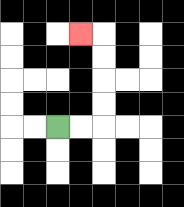{'start': '[2, 5]', 'end': '[3, 1]', 'path_directions': 'R,R,U,U,U,U,L', 'path_coordinates': '[[2, 5], [3, 5], [4, 5], [4, 4], [4, 3], [4, 2], [4, 1], [3, 1]]'}